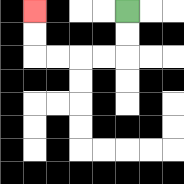{'start': '[5, 0]', 'end': '[1, 0]', 'path_directions': 'D,D,L,L,L,L,U,U', 'path_coordinates': '[[5, 0], [5, 1], [5, 2], [4, 2], [3, 2], [2, 2], [1, 2], [1, 1], [1, 0]]'}